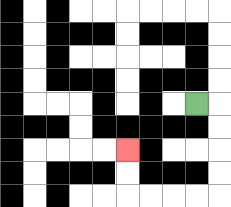{'start': '[8, 4]', 'end': '[5, 6]', 'path_directions': 'R,D,D,D,D,L,L,L,L,U,U', 'path_coordinates': '[[8, 4], [9, 4], [9, 5], [9, 6], [9, 7], [9, 8], [8, 8], [7, 8], [6, 8], [5, 8], [5, 7], [5, 6]]'}